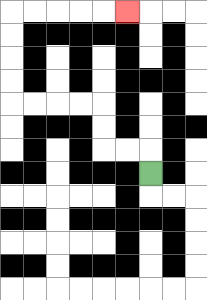{'start': '[6, 7]', 'end': '[5, 0]', 'path_directions': 'U,L,L,U,U,L,L,L,L,U,U,U,U,R,R,R,R,R', 'path_coordinates': '[[6, 7], [6, 6], [5, 6], [4, 6], [4, 5], [4, 4], [3, 4], [2, 4], [1, 4], [0, 4], [0, 3], [0, 2], [0, 1], [0, 0], [1, 0], [2, 0], [3, 0], [4, 0], [5, 0]]'}